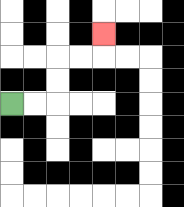{'start': '[0, 4]', 'end': '[4, 1]', 'path_directions': 'R,R,U,U,R,R,U', 'path_coordinates': '[[0, 4], [1, 4], [2, 4], [2, 3], [2, 2], [3, 2], [4, 2], [4, 1]]'}